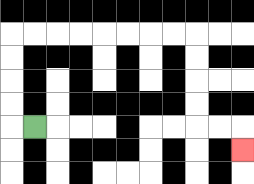{'start': '[1, 5]', 'end': '[10, 6]', 'path_directions': 'L,U,U,U,U,R,R,R,R,R,R,R,R,D,D,D,D,R,R,D', 'path_coordinates': '[[1, 5], [0, 5], [0, 4], [0, 3], [0, 2], [0, 1], [1, 1], [2, 1], [3, 1], [4, 1], [5, 1], [6, 1], [7, 1], [8, 1], [8, 2], [8, 3], [8, 4], [8, 5], [9, 5], [10, 5], [10, 6]]'}